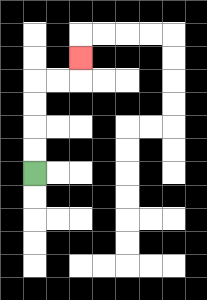{'start': '[1, 7]', 'end': '[3, 2]', 'path_directions': 'U,U,U,U,R,R,U', 'path_coordinates': '[[1, 7], [1, 6], [1, 5], [1, 4], [1, 3], [2, 3], [3, 3], [3, 2]]'}